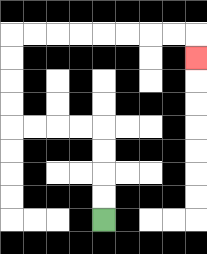{'start': '[4, 9]', 'end': '[8, 2]', 'path_directions': 'U,U,U,U,L,L,L,L,U,U,U,U,R,R,R,R,R,R,R,R,D', 'path_coordinates': '[[4, 9], [4, 8], [4, 7], [4, 6], [4, 5], [3, 5], [2, 5], [1, 5], [0, 5], [0, 4], [0, 3], [0, 2], [0, 1], [1, 1], [2, 1], [3, 1], [4, 1], [5, 1], [6, 1], [7, 1], [8, 1], [8, 2]]'}